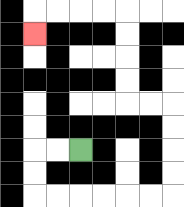{'start': '[3, 6]', 'end': '[1, 1]', 'path_directions': 'L,L,D,D,R,R,R,R,R,R,U,U,U,U,L,L,U,U,U,U,L,L,L,L,D', 'path_coordinates': '[[3, 6], [2, 6], [1, 6], [1, 7], [1, 8], [2, 8], [3, 8], [4, 8], [5, 8], [6, 8], [7, 8], [7, 7], [7, 6], [7, 5], [7, 4], [6, 4], [5, 4], [5, 3], [5, 2], [5, 1], [5, 0], [4, 0], [3, 0], [2, 0], [1, 0], [1, 1]]'}